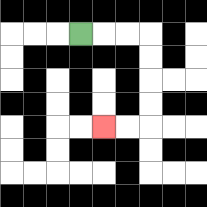{'start': '[3, 1]', 'end': '[4, 5]', 'path_directions': 'R,R,R,D,D,D,D,L,L', 'path_coordinates': '[[3, 1], [4, 1], [5, 1], [6, 1], [6, 2], [6, 3], [6, 4], [6, 5], [5, 5], [4, 5]]'}